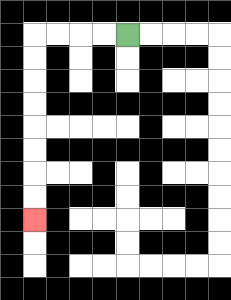{'start': '[5, 1]', 'end': '[1, 9]', 'path_directions': 'L,L,L,L,D,D,D,D,D,D,D,D', 'path_coordinates': '[[5, 1], [4, 1], [3, 1], [2, 1], [1, 1], [1, 2], [1, 3], [1, 4], [1, 5], [1, 6], [1, 7], [1, 8], [1, 9]]'}